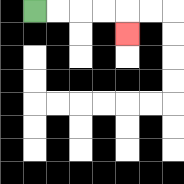{'start': '[1, 0]', 'end': '[5, 1]', 'path_directions': 'R,R,R,R,D', 'path_coordinates': '[[1, 0], [2, 0], [3, 0], [4, 0], [5, 0], [5, 1]]'}